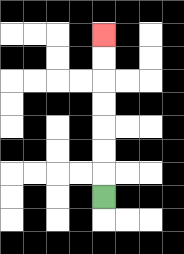{'start': '[4, 8]', 'end': '[4, 1]', 'path_directions': 'U,U,U,U,U,U,U', 'path_coordinates': '[[4, 8], [4, 7], [4, 6], [4, 5], [4, 4], [4, 3], [4, 2], [4, 1]]'}